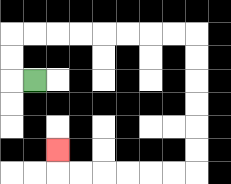{'start': '[1, 3]', 'end': '[2, 6]', 'path_directions': 'L,U,U,R,R,R,R,R,R,R,R,D,D,D,D,D,D,L,L,L,L,L,L,U', 'path_coordinates': '[[1, 3], [0, 3], [0, 2], [0, 1], [1, 1], [2, 1], [3, 1], [4, 1], [5, 1], [6, 1], [7, 1], [8, 1], [8, 2], [8, 3], [8, 4], [8, 5], [8, 6], [8, 7], [7, 7], [6, 7], [5, 7], [4, 7], [3, 7], [2, 7], [2, 6]]'}